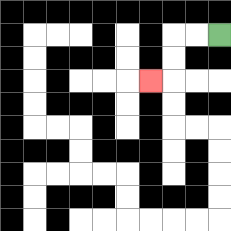{'start': '[9, 1]', 'end': '[6, 3]', 'path_directions': 'L,L,D,D,L', 'path_coordinates': '[[9, 1], [8, 1], [7, 1], [7, 2], [7, 3], [6, 3]]'}